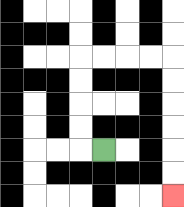{'start': '[4, 6]', 'end': '[7, 8]', 'path_directions': 'L,U,U,U,U,R,R,R,R,D,D,D,D,D,D', 'path_coordinates': '[[4, 6], [3, 6], [3, 5], [3, 4], [3, 3], [3, 2], [4, 2], [5, 2], [6, 2], [7, 2], [7, 3], [7, 4], [7, 5], [7, 6], [7, 7], [7, 8]]'}